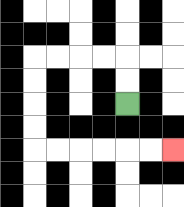{'start': '[5, 4]', 'end': '[7, 6]', 'path_directions': 'U,U,L,L,L,L,D,D,D,D,R,R,R,R,R,R', 'path_coordinates': '[[5, 4], [5, 3], [5, 2], [4, 2], [3, 2], [2, 2], [1, 2], [1, 3], [1, 4], [1, 5], [1, 6], [2, 6], [3, 6], [4, 6], [5, 6], [6, 6], [7, 6]]'}